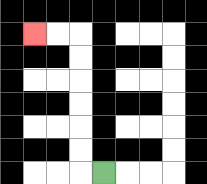{'start': '[4, 7]', 'end': '[1, 1]', 'path_directions': 'L,U,U,U,U,U,U,L,L', 'path_coordinates': '[[4, 7], [3, 7], [3, 6], [3, 5], [3, 4], [3, 3], [3, 2], [3, 1], [2, 1], [1, 1]]'}